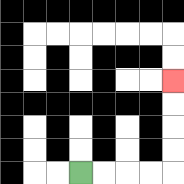{'start': '[3, 7]', 'end': '[7, 3]', 'path_directions': 'R,R,R,R,U,U,U,U', 'path_coordinates': '[[3, 7], [4, 7], [5, 7], [6, 7], [7, 7], [7, 6], [7, 5], [7, 4], [7, 3]]'}